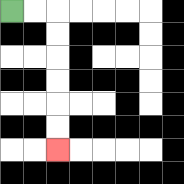{'start': '[0, 0]', 'end': '[2, 6]', 'path_directions': 'R,R,D,D,D,D,D,D', 'path_coordinates': '[[0, 0], [1, 0], [2, 0], [2, 1], [2, 2], [2, 3], [2, 4], [2, 5], [2, 6]]'}